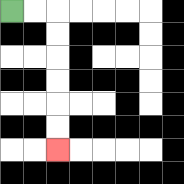{'start': '[0, 0]', 'end': '[2, 6]', 'path_directions': 'R,R,D,D,D,D,D,D', 'path_coordinates': '[[0, 0], [1, 0], [2, 0], [2, 1], [2, 2], [2, 3], [2, 4], [2, 5], [2, 6]]'}